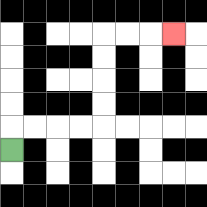{'start': '[0, 6]', 'end': '[7, 1]', 'path_directions': 'U,R,R,R,R,U,U,U,U,R,R,R', 'path_coordinates': '[[0, 6], [0, 5], [1, 5], [2, 5], [3, 5], [4, 5], [4, 4], [4, 3], [4, 2], [4, 1], [5, 1], [6, 1], [7, 1]]'}